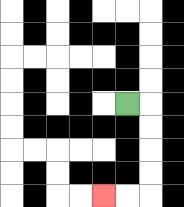{'start': '[5, 4]', 'end': '[4, 8]', 'path_directions': 'R,D,D,D,D,L,L', 'path_coordinates': '[[5, 4], [6, 4], [6, 5], [6, 6], [6, 7], [6, 8], [5, 8], [4, 8]]'}